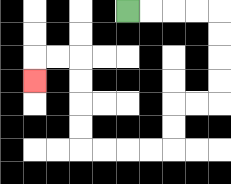{'start': '[5, 0]', 'end': '[1, 3]', 'path_directions': 'R,R,R,R,D,D,D,D,L,L,D,D,L,L,L,L,U,U,U,U,L,L,D', 'path_coordinates': '[[5, 0], [6, 0], [7, 0], [8, 0], [9, 0], [9, 1], [9, 2], [9, 3], [9, 4], [8, 4], [7, 4], [7, 5], [7, 6], [6, 6], [5, 6], [4, 6], [3, 6], [3, 5], [3, 4], [3, 3], [3, 2], [2, 2], [1, 2], [1, 3]]'}